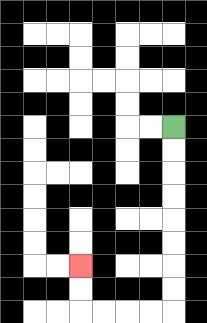{'start': '[7, 5]', 'end': '[3, 11]', 'path_directions': 'D,D,D,D,D,D,D,D,L,L,L,L,U,U', 'path_coordinates': '[[7, 5], [7, 6], [7, 7], [7, 8], [7, 9], [7, 10], [7, 11], [7, 12], [7, 13], [6, 13], [5, 13], [4, 13], [3, 13], [3, 12], [3, 11]]'}